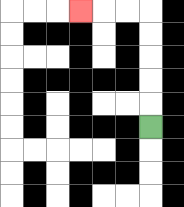{'start': '[6, 5]', 'end': '[3, 0]', 'path_directions': 'U,U,U,U,U,L,L,L', 'path_coordinates': '[[6, 5], [6, 4], [6, 3], [6, 2], [6, 1], [6, 0], [5, 0], [4, 0], [3, 0]]'}